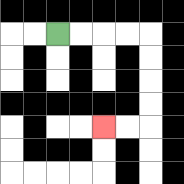{'start': '[2, 1]', 'end': '[4, 5]', 'path_directions': 'R,R,R,R,D,D,D,D,L,L', 'path_coordinates': '[[2, 1], [3, 1], [4, 1], [5, 1], [6, 1], [6, 2], [6, 3], [6, 4], [6, 5], [5, 5], [4, 5]]'}